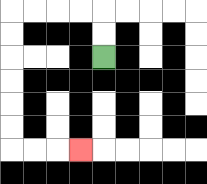{'start': '[4, 2]', 'end': '[3, 6]', 'path_directions': 'U,U,L,L,L,L,D,D,D,D,D,D,R,R,R', 'path_coordinates': '[[4, 2], [4, 1], [4, 0], [3, 0], [2, 0], [1, 0], [0, 0], [0, 1], [0, 2], [0, 3], [0, 4], [0, 5], [0, 6], [1, 6], [2, 6], [3, 6]]'}